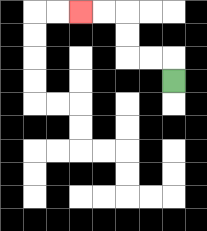{'start': '[7, 3]', 'end': '[3, 0]', 'path_directions': 'U,L,L,U,U,L,L', 'path_coordinates': '[[7, 3], [7, 2], [6, 2], [5, 2], [5, 1], [5, 0], [4, 0], [3, 0]]'}